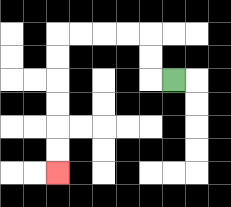{'start': '[7, 3]', 'end': '[2, 7]', 'path_directions': 'L,U,U,L,L,L,L,D,D,D,D,D,D', 'path_coordinates': '[[7, 3], [6, 3], [6, 2], [6, 1], [5, 1], [4, 1], [3, 1], [2, 1], [2, 2], [2, 3], [2, 4], [2, 5], [2, 6], [2, 7]]'}